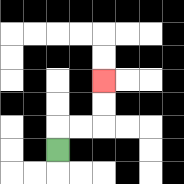{'start': '[2, 6]', 'end': '[4, 3]', 'path_directions': 'U,R,R,U,U', 'path_coordinates': '[[2, 6], [2, 5], [3, 5], [4, 5], [4, 4], [4, 3]]'}